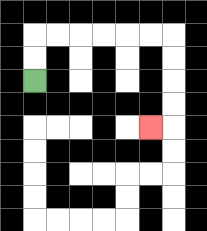{'start': '[1, 3]', 'end': '[6, 5]', 'path_directions': 'U,U,R,R,R,R,R,R,D,D,D,D,L', 'path_coordinates': '[[1, 3], [1, 2], [1, 1], [2, 1], [3, 1], [4, 1], [5, 1], [6, 1], [7, 1], [7, 2], [7, 3], [7, 4], [7, 5], [6, 5]]'}